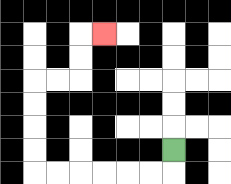{'start': '[7, 6]', 'end': '[4, 1]', 'path_directions': 'D,L,L,L,L,L,L,U,U,U,U,R,R,U,U,R', 'path_coordinates': '[[7, 6], [7, 7], [6, 7], [5, 7], [4, 7], [3, 7], [2, 7], [1, 7], [1, 6], [1, 5], [1, 4], [1, 3], [2, 3], [3, 3], [3, 2], [3, 1], [4, 1]]'}